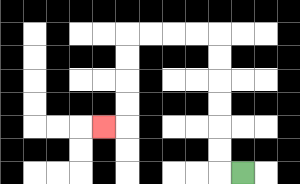{'start': '[10, 7]', 'end': '[4, 5]', 'path_directions': 'L,U,U,U,U,U,U,L,L,L,L,D,D,D,D,L', 'path_coordinates': '[[10, 7], [9, 7], [9, 6], [9, 5], [9, 4], [9, 3], [9, 2], [9, 1], [8, 1], [7, 1], [6, 1], [5, 1], [5, 2], [5, 3], [5, 4], [5, 5], [4, 5]]'}